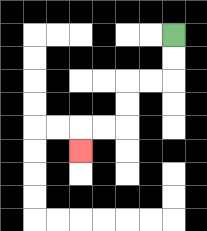{'start': '[7, 1]', 'end': '[3, 6]', 'path_directions': 'D,D,L,L,D,D,L,L,D', 'path_coordinates': '[[7, 1], [7, 2], [7, 3], [6, 3], [5, 3], [5, 4], [5, 5], [4, 5], [3, 5], [3, 6]]'}